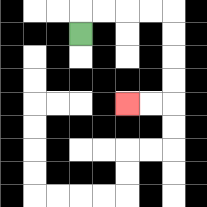{'start': '[3, 1]', 'end': '[5, 4]', 'path_directions': 'U,R,R,R,R,D,D,D,D,L,L', 'path_coordinates': '[[3, 1], [3, 0], [4, 0], [5, 0], [6, 0], [7, 0], [7, 1], [7, 2], [7, 3], [7, 4], [6, 4], [5, 4]]'}